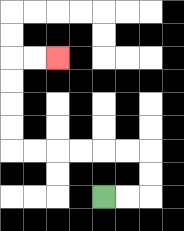{'start': '[4, 8]', 'end': '[2, 2]', 'path_directions': 'R,R,U,U,L,L,L,L,L,L,U,U,U,U,R,R', 'path_coordinates': '[[4, 8], [5, 8], [6, 8], [6, 7], [6, 6], [5, 6], [4, 6], [3, 6], [2, 6], [1, 6], [0, 6], [0, 5], [0, 4], [0, 3], [0, 2], [1, 2], [2, 2]]'}